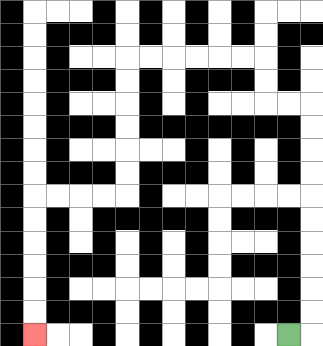{'start': '[12, 14]', 'end': '[1, 14]', 'path_directions': 'R,U,U,U,U,U,U,U,U,U,U,L,L,U,U,L,L,L,L,L,L,D,D,D,D,D,D,L,L,L,L,D,D,D,D,D,D', 'path_coordinates': '[[12, 14], [13, 14], [13, 13], [13, 12], [13, 11], [13, 10], [13, 9], [13, 8], [13, 7], [13, 6], [13, 5], [13, 4], [12, 4], [11, 4], [11, 3], [11, 2], [10, 2], [9, 2], [8, 2], [7, 2], [6, 2], [5, 2], [5, 3], [5, 4], [5, 5], [5, 6], [5, 7], [5, 8], [4, 8], [3, 8], [2, 8], [1, 8], [1, 9], [1, 10], [1, 11], [1, 12], [1, 13], [1, 14]]'}